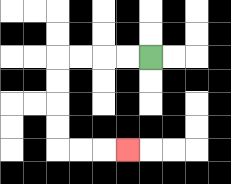{'start': '[6, 2]', 'end': '[5, 6]', 'path_directions': 'L,L,L,L,D,D,D,D,R,R,R', 'path_coordinates': '[[6, 2], [5, 2], [4, 2], [3, 2], [2, 2], [2, 3], [2, 4], [2, 5], [2, 6], [3, 6], [4, 6], [5, 6]]'}